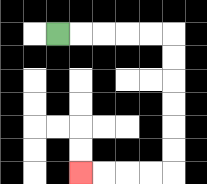{'start': '[2, 1]', 'end': '[3, 7]', 'path_directions': 'R,R,R,R,R,D,D,D,D,D,D,L,L,L,L', 'path_coordinates': '[[2, 1], [3, 1], [4, 1], [5, 1], [6, 1], [7, 1], [7, 2], [7, 3], [7, 4], [7, 5], [7, 6], [7, 7], [6, 7], [5, 7], [4, 7], [3, 7]]'}